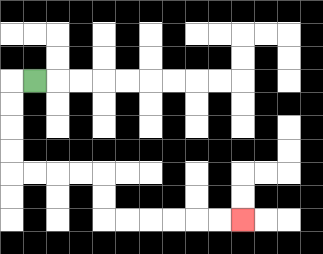{'start': '[1, 3]', 'end': '[10, 9]', 'path_directions': 'L,D,D,D,D,R,R,R,R,D,D,R,R,R,R,R,R', 'path_coordinates': '[[1, 3], [0, 3], [0, 4], [0, 5], [0, 6], [0, 7], [1, 7], [2, 7], [3, 7], [4, 7], [4, 8], [4, 9], [5, 9], [6, 9], [7, 9], [8, 9], [9, 9], [10, 9]]'}